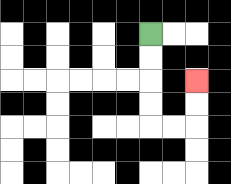{'start': '[6, 1]', 'end': '[8, 3]', 'path_directions': 'D,D,D,D,R,R,U,U', 'path_coordinates': '[[6, 1], [6, 2], [6, 3], [6, 4], [6, 5], [7, 5], [8, 5], [8, 4], [8, 3]]'}